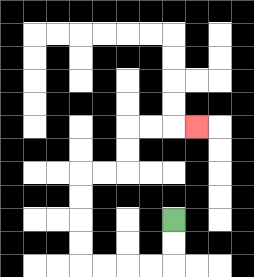{'start': '[7, 9]', 'end': '[8, 5]', 'path_directions': 'D,D,L,L,L,L,U,U,U,U,R,R,U,U,R,R,R', 'path_coordinates': '[[7, 9], [7, 10], [7, 11], [6, 11], [5, 11], [4, 11], [3, 11], [3, 10], [3, 9], [3, 8], [3, 7], [4, 7], [5, 7], [5, 6], [5, 5], [6, 5], [7, 5], [8, 5]]'}